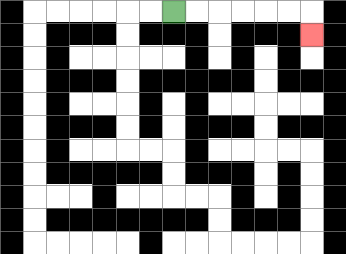{'start': '[7, 0]', 'end': '[13, 1]', 'path_directions': 'R,R,R,R,R,R,D', 'path_coordinates': '[[7, 0], [8, 0], [9, 0], [10, 0], [11, 0], [12, 0], [13, 0], [13, 1]]'}